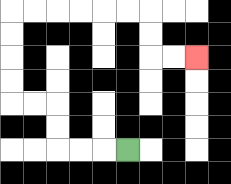{'start': '[5, 6]', 'end': '[8, 2]', 'path_directions': 'L,L,L,U,U,L,L,U,U,U,U,R,R,R,R,R,R,D,D,R,R', 'path_coordinates': '[[5, 6], [4, 6], [3, 6], [2, 6], [2, 5], [2, 4], [1, 4], [0, 4], [0, 3], [0, 2], [0, 1], [0, 0], [1, 0], [2, 0], [3, 0], [4, 0], [5, 0], [6, 0], [6, 1], [6, 2], [7, 2], [8, 2]]'}